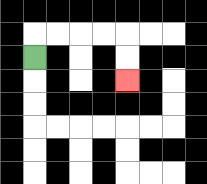{'start': '[1, 2]', 'end': '[5, 3]', 'path_directions': 'U,R,R,R,R,D,D', 'path_coordinates': '[[1, 2], [1, 1], [2, 1], [3, 1], [4, 1], [5, 1], [5, 2], [5, 3]]'}